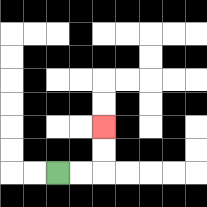{'start': '[2, 7]', 'end': '[4, 5]', 'path_directions': 'R,R,U,U', 'path_coordinates': '[[2, 7], [3, 7], [4, 7], [4, 6], [4, 5]]'}